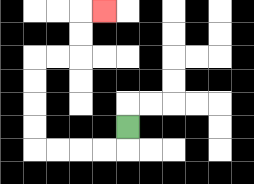{'start': '[5, 5]', 'end': '[4, 0]', 'path_directions': 'D,L,L,L,L,U,U,U,U,R,R,U,U,R', 'path_coordinates': '[[5, 5], [5, 6], [4, 6], [3, 6], [2, 6], [1, 6], [1, 5], [1, 4], [1, 3], [1, 2], [2, 2], [3, 2], [3, 1], [3, 0], [4, 0]]'}